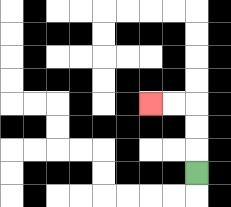{'start': '[8, 7]', 'end': '[6, 4]', 'path_directions': 'U,U,U,L,L', 'path_coordinates': '[[8, 7], [8, 6], [8, 5], [8, 4], [7, 4], [6, 4]]'}